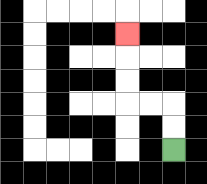{'start': '[7, 6]', 'end': '[5, 1]', 'path_directions': 'U,U,L,L,U,U,U', 'path_coordinates': '[[7, 6], [7, 5], [7, 4], [6, 4], [5, 4], [5, 3], [5, 2], [5, 1]]'}